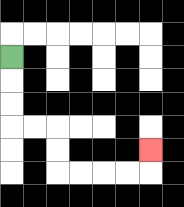{'start': '[0, 2]', 'end': '[6, 6]', 'path_directions': 'D,D,D,R,R,D,D,R,R,R,R,U', 'path_coordinates': '[[0, 2], [0, 3], [0, 4], [0, 5], [1, 5], [2, 5], [2, 6], [2, 7], [3, 7], [4, 7], [5, 7], [6, 7], [6, 6]]'}